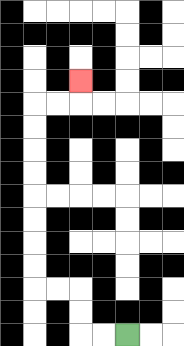{'start': '[5, 14]', 'end': '[3, 3]', 'path_directions': 'L,L,U,U,L,L,U,U,U,U,U,U,U,U,R,R,U', 'path_coordinates': '[[5, 14], [4, 14], [3, 14], [3, 13], [3, 12], [2, 12], [1, 12], [1, 11], [1, 10], [1, 9], [1, 8], [1, 7], [1, 6], [1, 5], [1, 4], [2, 4], [3, 4], [3, 3]]'}